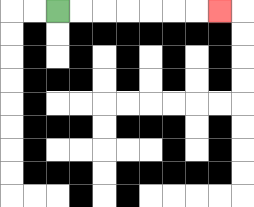{'start': '[2, 0]', 'end': '[9, 0]', 'path_directions': 'R,R,R,R,R,R,R', 'path_coordinates': '[[2, 0], [3, 0], [4, 0], [5, 0], [6, 0], [7, 0], [8, 0], [9, 0]]'}